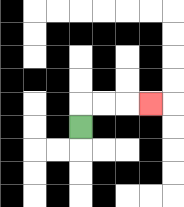{'start': '[3, 5]', 'end': '[6, 4]', 'path_directions': 'U,R,R,R', 'path_coordinates': '[[3, 5], [3, 4], [4, 4], [5, 4], [6, 4]]'}